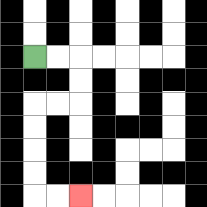{'start': '[1, 2]', 'end': '[3, 8]', 'path_directions': 'R,R,D,D,L,L,D,D,D,D,R,R', 'path_coordinates': '[[1, 2], [2, 2], [3, 2], [3, 3], [3, 4], [2, 4], [1, 4], [1, 5], [1, 6], [1, 7], [1, 8], [2, 8], [3, 8]]'}